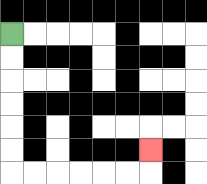{'start': '[0, 1]', 'end': '[6, 6]', 'path_directions': 'D,D,D,D,D,D,R,R,R,R,R,R,U', 'path_coordinates': '[[0, 1], [0, 2], [0, 3], [0, 4], [0, 5], [0, 6], [0, 7], [1, 7], [2, 7], [3, 7], [4, 7], [5, 7], [6, 7], [6, 6]]'}